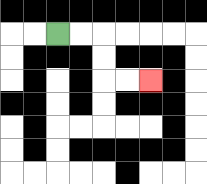{'start': '[2, 1]', 'end': '[6, 3]', 'path_directions': 'R,R,D,D,R,R', 'path_coordinates': '[[2, 1], [3, 1], [4, 1], [4, 2], [4, 3], [5, 3], [6, 3]]'}